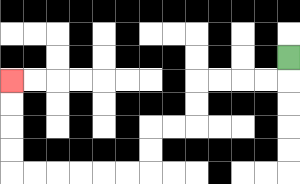{'start': '[12, 2]', 'end': '[0, 3]', 'path_directions': 'D,L,L,L,L,D,D,L,L,D,D,L,L,L,L,L,L,U,U,U,U', 'path_coordinates': '[[12, 2], [12, 3], [11, 3], [10, 3], [9, 3], [8, 3], [8, 4], [8, 5], [7, 5], [6, 5], [6, 6], [6, 7], [5, 7], [4, 7], [3, 7], [2, 7], [1, 7], [0, 7], [0, 6], [0, 5], [0, 4], [0, 3]]'}